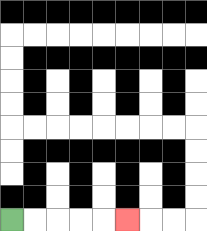{'start': '[0, 9]', 'end': '[5, 9]', 'path_directions': 'R,R,R,R,R', 'path_coordinates': '[[0, 9], [1, 9], [2, 9], [3, 9], [4, 9], [5, 9]]'}